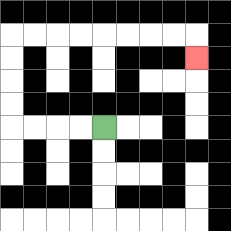{'start': '[4, 5]', 'end': '[8, 2]', 'path_directions': 'L,L,L,L,U,U,U,U,R,R,R,R,R,R,R,R,D', 'path_coordinates': '[[4, 5], [3, 5], [2, 5], [1, 5], [0, 5], [0, 4], [0, 3], [0, 2], [0, 1], [1, 1], [2, 1], [3, 1], [4, 1], [5, 1], [6, 1], [7, 1], [8, 1], [8, 2]]'}